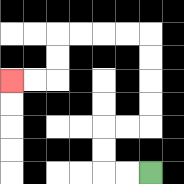{'start': '[6, 7]', 'end': '[0, 3]', 'path_directions': 'L,L,U,U,R,R,U,U,U,U,L,L,L,L,D,D,L,L', 'path_coordinates': '[[6, 7], [5, 7], [4, 7], [4, 6], [4, 5], [5, 5], [6, 5], [6, 4], [6, 3], [6, 2], [6, 1], [5, 1], [4, 1], [3, 1], [2, 1], [2, 2], [2, 3], [1, 3], [0, 3]]'}